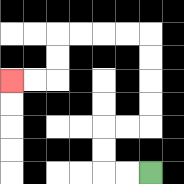{'start': '[6, 7]', 'end': '[0, 3]', 'path_directions': 'L,L,U,U,R,R,U,U,U,U,L,L,L,L,D,D,L,L', 'path_coordinates': '[[6, 7], [5, 7], [4, 7], [4, 6], [4, 5], [5, 5], [6, 5], [6, 4], [6, 3], [6, 2], [6, 1], [5, 1], [4, 1], [3, 1], [2, 1], [2, 2], [2, 3], [1, 3], [0, 3]]'}